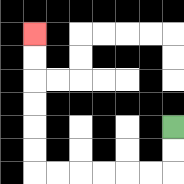{'start': '[7, 5]', 'end': '[1, 1]', 'path_directions': 'D,D,L,L,L,L,L,L,U,U,U,U,U,U', 'path_coordinates': '[[7, 5], [7, 6], [7, 7], [6, 7], [5, 7], [4, 7], [3, 7], [2, 7], [1, 7], [1, 6], [1, 5], [1, 4], [1, 3], [1, 2], [1, 1]]'}